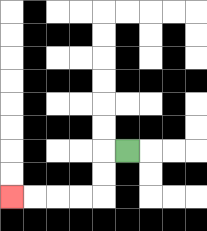{'start': '[5, 6]', 'end': '[0, 8]', 'path_directions': 'L,D,D,L,L,L,L', 'path_coordinates': '[[5, 6], [4, 6], [4, 7], [4, 8], [3, 8], [2, 8], [1, 8], [0, 8]]'}